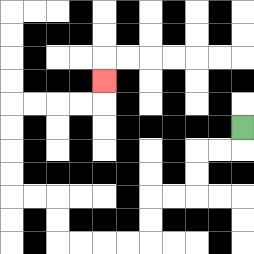{'start': '[10, 5]', 'end': '[4, 3]', 'path_directions': 'D,L,L,D,D,L,L,D,D,L,L,L,L,U,U,L,L,U,U,U,U,R,R,R,R,U', 'path_coordinates': '[[10, 5], [10, 6], [9, 6], [8, 6], [8, 7], [8, 8], [7, 8], [6, 8], [6, 9], [6, 10], [5, 10], [4, 10], [3, 10], [2, 10], [2, 9], [2, 8], [1, 8], [0, 8], [0, 7], [0, 6], [0, 5], [0, 4], [1, 4], [2, 4], [3, 4], [4, 4], [4, 3]]'}